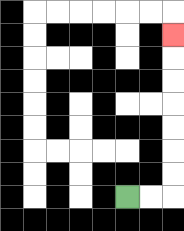{'start': '[5, 8]', 'end': '[7, 1]', 'path_directions': 'R,R,U,U,U,U,U,U,U', 'path_coordinates': '[[5, 8], [6, 8], [7, 8], [7, 7], [7, 6], [7, 5], [7, 4], [7, 3], [7, 2], [7, 1]]'}